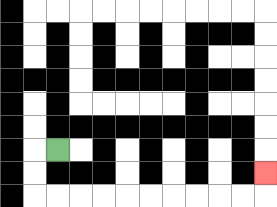{'start': '[2, 6]', 'end': '[11, 7]', 'path_directions': 'L,D,D,R,R,R,R,R,R,R,R,R,R,U', 'path_coordinates': '[[2, 6], [1, 6], [1, 7], [1, 8], [2, 8], [3, 8], [4, 8], [5, 8], [6, 8], [7, 8], [8, 8], [9, 8], [10, 8], [11, 8], [11, 7]]'}